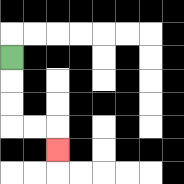{'start': '[0, 2]', 'end': '[2, 6]', 'path_directions': 'D,D,D,R,R,D', 'path_coordinates': '[[0, 2], [0, 3], [0, 4], [0, 5], [1, 5], [2, 5], [2, 6]]'}